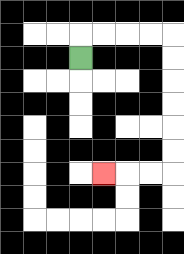{'start': '[3, 2]', 'end': '[4, 7]', 'path_directions': 'U,R,R,R,R,D,D,D,D,D,D,L,L,L', 'path_coordinates': '[[3, 2], [3, 1], [4, 1], [5, 1], [6, 1], [7, 1], [7, 2], [7, 3], [7, 4], [7, 5], [7, 6], [7, 7], [6, 7], [5, 7], [4, 7]]'}